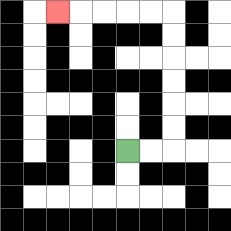{'start': '[5, 6]', 'end': '[2, 0]', 'path_directions': 'R,R,U,U,U,U,U,U,L,L,L,L,L', 'path_coordinates': '[[5, 6], [6, 6], [7, 6], [7, 5], [7, 4], [7, 3], [7, 2], [7, 1], [7, 0], [6, 0], [5, 0], [4, 0], [3, 0], [2, 0]]'}